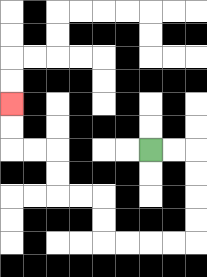{'start': '[6, 6]', 'end': '[0, 4]', 'path_directions': 'R,R,D,D,D,D,L,L,L,L,U,U,L,L,U,U,L,L,U,U', 'path_coordinates': '[[6, 6], [7, 6], [8, 6], [8, 7], [8, 8], [8, 9], [8, 10], [7, 10], [6, 10], [5, 10], [4, 10], [4, 9], [4, 8], [3, 8], [2, 8], [2, 7], [2, 6], [1, 6], [0, 6], [0, 5], [0, 4]]'}